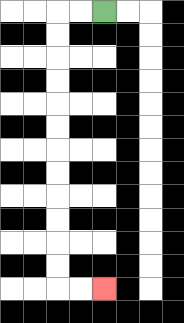{'start': '[4, 0]', 'end': '[4, 12]', 'path_directions': 'L,L,D,D,D,D,D,D,D,D,D,D,D,D,R,R', 'path_coordinates': '[[4, 0], [3, 0], [2, 0], [2, 1], [2, 2], [2, 3], [2, 4], [2, 5], [2, 6], [2, 7], [2, 8], [2, 9], [2, 10], [2, 11], [2, 12], [3, 12], [4, 12]]'}